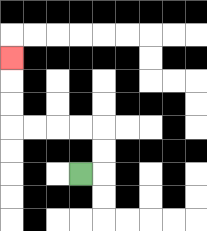{'start': '[3, 7]', 'end': '[0, 2]', 'path_directions': 'R,U,U,L,L,L,L,U,U,U', 'path_coordinates': '[[3, 7], [4, 7], [4, 6], [4, 5], [3, 5], [2, 5], [1, 5], [0, 5], [0, 4], [0, 3], [0, 2]]'}